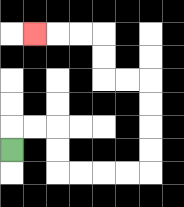{'start': '[0, 6]', 'end': '[1, 1]', 'path_directions': 'U,R,R,D,D,R,R,R,R,U,U,U,U,L,L,U,U,L,L,L', 'path_coordinates': '[[0, 6], [0, 5], [1, 5], [2, 5], [2, 6], [2, 7], [3, 7], [4, 7], [5, 7], [6, 7], [6, 6], [6, 5], [6, 4], [6, 3], [5, 3], [4, 3], [4, 2], [4, 1], [3, 1], [2, 1], [1, 1]]'}